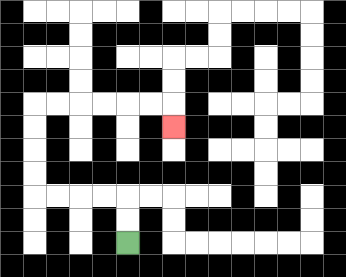{'start': '[5, 10]', 'end': '[7, 5]', 'path_directions': 'U,U,L,L,L,L,U,U,U,U,R,R,R,R,R,R,D', 'path_coordinates': '[[5, 10], [5, 9], [5, 8], [4, 8], [3, 8], [2, 8], [1, 8], [1, 7], [1, 6], [1, 5], [1, 4], [2, 4], [3, 4], [4, 4], [5, 4], [6, 4], [7, 4], [7, 5]]'}